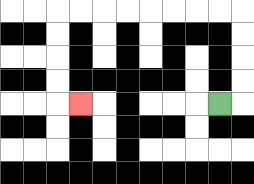{'start': '[9, 4]', 'end': '[3, 4]', 'path_directions': 'R,U,U,U,U,L,L,L,L,L,L,L,L,D,D,D,D,R', 'path_coordinates': '[[9, 4], [10, 4], [10, 3], [10, 2], [10, 1], [10, 0], [9, 0], [8, 0], [7, 0], [6, 0], [5, 0], [4, 0], [3, 0], [2, 0], [2, 1], [2, 2], [2, 3], [2, 4], [3, 4]]'}